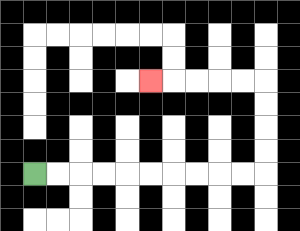{'start': '[1, 7]', 'end': '[6, 3]', 'path_directions': 'R,R,R,R,R,R,R,R,R,R,U,U,U,U,L,L,L,L,L', 'path_coordinates': '[[1, 7], [2, 7], [3, 7], [4, 7], [5, 7], [6, 7], [7, 7], [8, 7], [9, 7], [10, 7], [11, 7], [11, 6], [11, 5], [11, 4], [11, 3], [10, 3], [9, 3], [8, 3], [7, 3], [6, 3]]'}